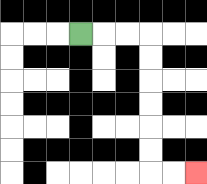{'start': '[3, 1]', 'end': '[8, 7]', 'path_directions': 'R,R,R,D,D,D,D,D,D,R,R', 'path_coordinates': '[[3, 1], [4, 1], [5, 1], [6, 1], [6, 2], [6, 3], [6, 4], [6, 5], [6, 6], [6, 7], [7, 7], [8, 7]]'}